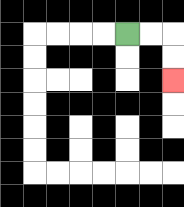{'start': '[5, 1]', 'end': '[7, 3]', 'path_directions': 'R,R,D,D', 'path_coordinates': '[[5, 1], [6, 1], [7, 1], [7, 2], [7, 3]]'}